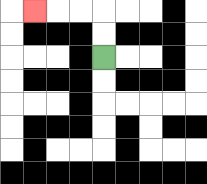{'start': '[4, 2]', 'end': '[1, 0]', 'path_directions': 'U,U,L,L,L', 'path_coordinates': '[[4, 2], [4, 1], [4, 0], [3, 0], [2, 0], [1, 0]]'}